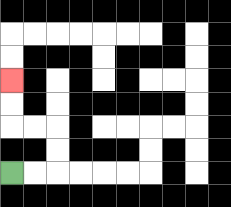{'start': '[0, 7]', 'end': '[0, 3]', 'path_directions': 'R,R,U,U,L,L,U,U', 'path_coordinates': '[[0, 7], [1, 7], [2, 7], [2, 6], [2, 5], [1, 5], [0, 5], [0, 4], [0, 3]]'}